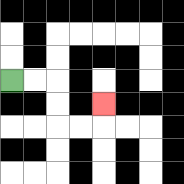{'start': '[0, 3]', 'end': '[4, 4]', 'path_directions': 'R,R,D,D,R,R,U', 'path_coordinates': '[[0, 3], [1, 3], [2, 3], [2, 4], [2, 5], [3, 5], [4, 5], [4, 4]]'}